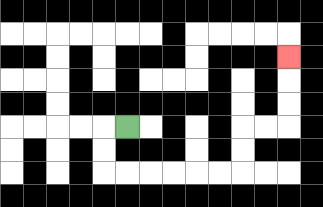{'start': '[5, 5]', 'end': '[12, 2]', 'path_directions': 'L,D,D,R,R,R,R,R,R,U,U,R,R,U,U,U', 'path_coordinates': '[[5, 5], [4, 5], [4, 6], [4, 7], [5, 7], [6, 7], [7, 7], [8, 7], [9, 7], [10, 7], [10, 6], [10, 5], [11, 5], [12, 5], [12, 4], [12, 3], [12, 2]]'}